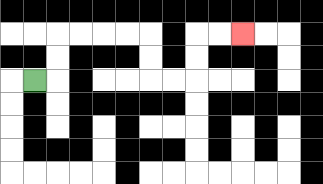{'start': '[1, 3]', 'end': '[10, 1]', 'path_directions': 'R,U,U,R,R,R,R,D,D,R,R,U,U,R,R', 'path_coordinates': '[[1, 3], [2, 3], [2, 2], [2, 1], [3, 1], [4, 1], [5, 1], [6, 1], [6, 2], [6, 3], [7, 3], [8, 3], [8, 2], [8, 1], [9, 1], [10, 1]]'}